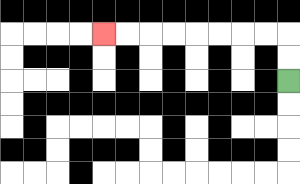{'start': '[12, 3]', 'end': '[4, 1]', 'path_directions': 'U,U,L,L,L,L,L,L,L,L', 'path_coordinates': '[[12, 3], [12, 2], [12, 1], [11, 1], [10, 1], [9, 1], [8, 1], [7, 1], [6, 1], [5, 1], [4, 1]]'}